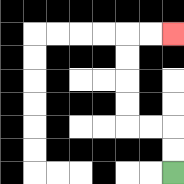{'start': '[7, 7]', 'end': '[7, 1]', 'path_directions': 'U,U,L,L,U,U,U,U,R,R', 'path_coordinates': '[[7, 7], [7, 6], [7, 5], [6, 5], [5, 5], [5, 4], [5, 3], [5, 2], [5, 1], [6, 1], [7, 1]]'}